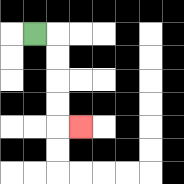{'start': '[1, 1]', 'end': '[3, 5]', 'path_directions': 'R,D,D,D,D,R', 'path_coordinates': '[[1, 1], [2, 1], [2, 2], [2, 3], [2, 4], [2, 5], [3, 5]]'}